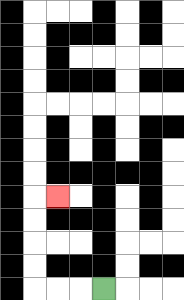{'start': '[4, 12]', 'end': '[2, 8]', 'path_directions': 'L,L,L,U,U,U,U,R', 'path_coordinates': '[[4, 12], [3, 12], [2, 12], [1, 12], [1, 11], [1, 10], [1, 9], [1, 8], [2, 8]]'}